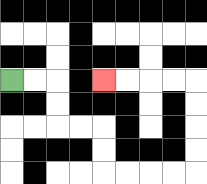{'start': '[0, 3]', 'end': '[4, 3]', 'path_directions': 'R,R,D,D,R,R,D,D,R,R,R,R,U,U,U,U,L,L,L,L', 'path_coordinates': '[[0, 3], [1, 3], [2, 3], [2, 4], [2, 5], [3, 5], [4, 5], [4, 6], [4, 7], [5, 7], [6, 7], [7, 7], [8, 7], [8, 6], [8, 5], [8, 4], [8, 3], [7, 3], [6, 3], [5, 3], [4, 3]]'}